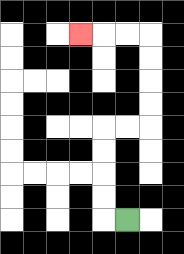{'start': '[5, 9]', 'end': '[3, 1]', 'path_directions': 'L,U,U,U,U,R,R,U,U,U,U,L,L,L', 'path_coordinates': '[[5, 9], [4, 9], [4, 8], [4, 7], [4, 6], [4, 5], [5, 5], [6, 5], [6, 4], [6, 3], [6, 2], [6, 1], [5, 1], [4, 1], [3, 1]]'}